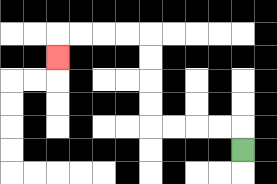{'start': '[10, 6]', 'end': '[2, 2]', 'path_directions': 'U,L,L,L,L,U,U,U,U,L,L,L,L,D', 'path_coordinates': '[[10, 6], [10, 5], [9, 5], [8, 5], [7, 5], [6, 5], [6, 4], [6, 3], [6, 2], [6, 1], [5, 1], [4, 1], [3, 1], [2, 1], [2, 2]]'}